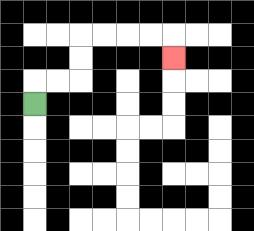{'start': '[1, 4]', 'end': '[7, 2]', 'path_directions': 'U,R,R,U,U,R,R,R,R,D', 'path_coordinates': '[[1, 4], [1, 3], [2, 3], [3, 3], [3, 2], [3, 1], [4, 1], [5, 1], [6, 1], [7, 1], [7, 2]]'}